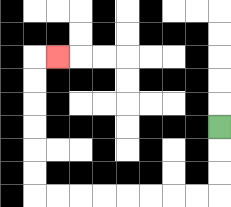{'start': '[9, 5]', 'end': '[2, 2]', 'path_directions': 'D,D,D,L,L,L,L,L,L,L,L,U,U,U,U,U,U,R', 'path_coordinates': '[[9, 5], [9, 6], [9, 7], [9, 8], [8, 8], [7, 8], [6, 8], [5, 8], [4, 8], [3, 8], [2, 8], [1, 8], [1, 7], [1, 6], [1, 5], [1, 4], [1, 3], [1, 2], [2, 2]]'}